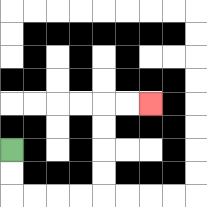{'start': '[0, 6]', 'end': '[6, 4]', 'path_directions': 'D,D,R,R,R,R,U,U,U,U,R,R', 'path_coordinates': '[[0, 6], [0, 7], [0, 8], [1, 8], [2, 8], [3, 8], [4, 8], [4, 7], [4, 6], [4, 5], [4, 4], [5, 4], [6, 4]]'}